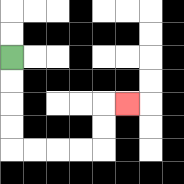{'start': '[0, 2]', 'end': '[5, 4]', 'path_directions': 'D,D,D,D,R,R,R,R,U,U,R', 'path_coordinates': '[[0, 2], [0, 3], [0, 4], [0, 5], [0, 6], [1, 6], [2, 6], [3, 6], [4, 6], [4, 5], [4, 4], [5, 4]]'}